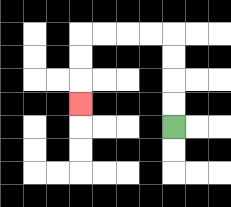{'start': '[7, 5]', 'end': '[3, 4]', 'path_directions': 'U,U,U,U,L,L,L,L,D,D,D', 'path_coordinates': '[[7, 5], [7, 4], [7, 3], [7, 2], [7, 1], [6, 1], [5, 1], [4, 1], [3, 1], [3, 2], [3, 3], [3, 4]]'}